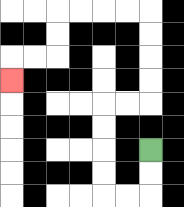{'start': '[6, 6]', 'end': '[0, 3]', 'path_directions': 'D,D,L,L,U,U,U,U,R,R,U,U,U,U,L,L,L,L,D,D,L,L,D', 'path_coordinates': '[[6, 6], [6, 7], [6, 8], [5, 8], [4, 8], [4, 7], [4, 6], [4, 5], [4, 4], [5, 4], [6, 4], [6, 3], [6, 2], [6, 1], [6, 0], [5, 0], [4, 0], [3, 0], [2, 0], [2, 1], [2, 2], [1, 2], [0, 2], [0, 3]]'}